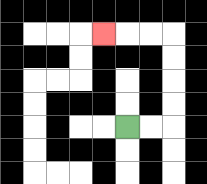{'start': '[5, 5]', 'end': '[4, 1]', 'path_directions': 'R,R,U,U,U,U,L,L,L', 'path_coordinates': '[[5, 5], [6, 5], [7, 5], [7, 4], [7, 3], [7, 2], [7, 1], [6, 1], [5, 1], [4, 1]]'}